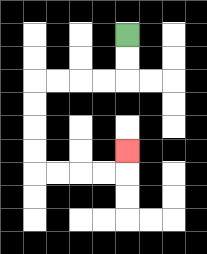{'start': '[5, 1]', 'end': '[5, 6]', 'path_directions': 'D,D,L,L,L,L,D,D,D,D,R,R,R,R,U', 'path_coordinates': '[[5, 1], [5, 2], [5, 3], [4, 3], [3, 3], [2, 3], [1, 3], [1, 4], [1, 5], [1, 6], [1, 7], [2, 7], [3, 7], [4, 7], [5, 7], [5, 6]]'}